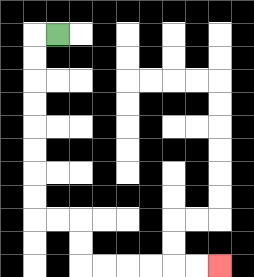{'start': '[2, 1]', 'end': '[9, 11]', 'path_directions': 'L,D,D,D,D,D,D,D,D,R,R,D,D,R,R,R,R,R,R', 'path_coordinates': '[[2, 1], [1, 1], [1, 2], [1, 3], [1, 4], [1, 5], [1, 6], [1, 7], [1, 8], [1, 9], [2, 9], [3, 9], [3, 10], [3, 11], [4, 11], [5, 11], [6, 11], [7, 11], [8, 11], [9, 11]]'}